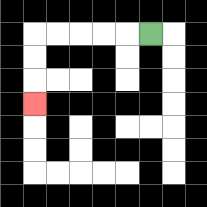{'start': '[6, 1]', 'end': '[1, 4]', 'path_directions': 'L,L,L,L,L,D,D,D', 'path_coordinates': '[[6, 1], [5, 1], [4, 1], [3, 1], [2, 1], [1, 1], [1, 2], [1, 3], [1, 4]]'}